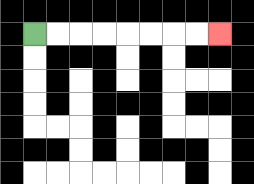{'start': '[1, 1]', 'end': '[9, 1]', 'path_directions': 'R,R,R,R,R,R,R,R', 'path_coordinates': '[[1, 1], [2, 1], [3, 1], [4, 1], [5, 1], [6, 1], [7, 1], [8, 1], [9, 1]]'}